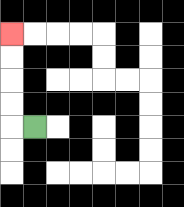{'start': '[1, 5]', 'end': '[0, 1]', 'path_directions': 'L,U,U,U,U', 'path_coordinates': '[[1, 5], [0, 5], [0, 4], [0, 3], [0, 2], [0, 1]]'}